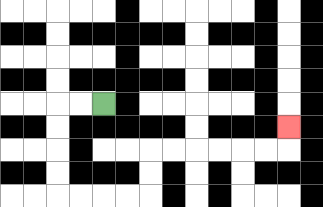{'start': '[4, 4]', 'end': '[12, 5]', 'path_directions': 'L,L,D,D,D,D,R,R,R,R,U,U,R,R,R,R,R,R,U', 'path_coordinates': '[[4, 4], [3, 4], [2, 4], [2, 5], [2, 6], [2, 7], [2, 8], [3, 8], [4, 8], [5, 8], [6, 8], [6, 7], [6, 6], [7, 6], [8, 6], [9, 6], [10, 6], [11, 6], [12, 6], [12, 5]]'}